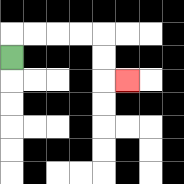{'start': '[0, 2]', 'end': '[5, 3]', 'path_directions': 'U,R,R,R,R,D,D,R', 'path_coordinates': '[[0, 2], [0, 1], [1, 1], [2, 1], [3, 1], [4, 1], [4, 2], [4, 3], [5, 3]]'}